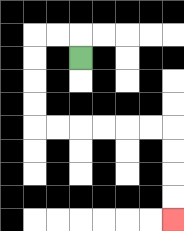{'start': '[3, 2]', 'end': '[7, 9]', 'path_directions': 'U,L,L,D,D,D,D,R,R,R,R,R,R,D,D,D,D', 'path_coordinates': '[[3, 2], [3, 1], [2, 1], [1, 1], [1, 2], [1, 3], [1, 4], [1, 5], [2, 5], [3, 5], [4, 5], [5, 5], [6, 5], [7, 5], [7, 6], [7, 7], [7, 8], [7, 9]]'}